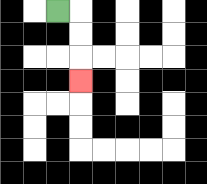{'start': '[2, 0]', 'end': '[3, 3]', 'path_directions': 'R,D,D,D', 'path_coordinates': '[[2, 0], [3, 0], [3, 1], [3, 2], [3, 3]]'}